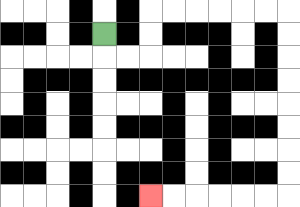{'start': '[4, 1]', 'end': '[6, 8]', 'path_directions': 'D,R,R,U,U,R,R,R,R,R,R,D,D,D,D,D,D,D,D,L,L,L,L,L,L', 'path_coordinates': '[[4, 1], [4, 2], [5, 2], [6, 2], [6, 1], [6, 0], [7, 0], [8, 0], [9, 0], [10, 0], [11, 0], [12, 0], [12, 1], [12, 2], [12, 3], [12, 4], [12, 5], [12, 6], [12, 7], [12, 8], [11, 8], [10, 8], [9, 8], [8, 8], [7, 8], [6, 8]]'}